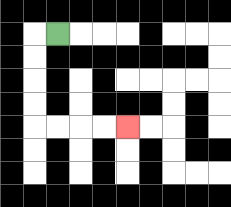{'start': '[2, 1]', 'end': '[5, 5]', 'path_directions': 'L,D,D,D,D,R,R,R,R', 'path_coordinates': '[[2, 1], [1, 1], [1, 2], [1, 3], [1, 4], [1, 5], [2, 5], [3, 5], [4, 5], [5, 5]]'}